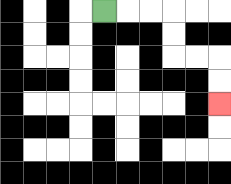{'start': '[4, 0]', 'end': '[9, 4]', 'path_directions': 'R,R,R,D,D,R,R,D,D', 'path_coordinates': '[[4, 0], [5, 0], [6, 0], [7, 0], [7, 1], [7, 2], [8, 2], [9, 2], [9, 3], [9, 4]]'}